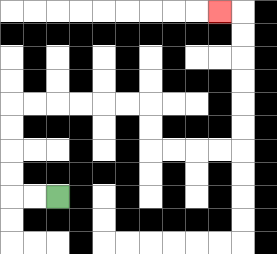{'start': '[2, 8]', 'end': '[9, 0]', 'path_directions': 'L,L,U,U,U,U,R,R,R,R,R,R,D,D,R,R,R,R,U,U,U,U,U,U,L', 'path_coordinates': '[[2, 8], [1, 8], [0, 8], [0, 7], [0, 6], [0, 5], [0, 4], [1, 4], [2, 4], [3, 4], [4, 4], [5, 4], [6, 4], [6, 5], [6, 6], [7, 6], [8, 6], [9, 6], [10, 6], [10, 5], [10, 4], [10, 3], [10, 2], [10, 1], [10, 0], [9, 0]]'}